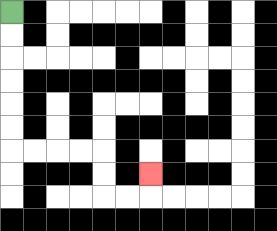{'start': '[0, 0]', 'end': '[6, 7]', 'path_directions': 'D,D,D,D,D,D,R,R,R,R,D,D,R,R,U', 'path_coordinates': '[[0, 0], [0, 1], [0, 2], [0, 3], [0, 4], [0, 5], [0, 6], [1, 6], [2, 6], [3, 6], [4, 6], [4, 7], [4, 8], [5, 8], [6, 8], [6, 7]]'}